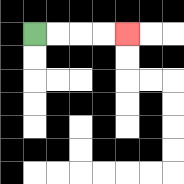{'start': '[1, 1]', 'end': '[5, 1]', 'path_directions': 'R,R,R,R', 'path_coordinates': '[[1, 1], [2, 1], [3, 1], [4, 1], [5, 1]]'}